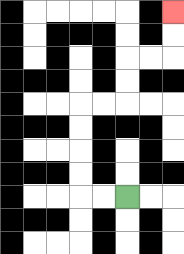{'start': '[5, 8]', 'end': '[7, 0]', 'path_directions': 'L,L,U,U,U,U,R,R,U,U,R,R,U,U', 'path_coordinates': '[[5, 8], [4, 8], [3, 8], [3, 7], [3, 6], [3, 5], [3, 4], [4, 4], [5, 4], [5, 3], [5, 2], [6, 2], [7, 2], [7, 1], [7, 0]]'}